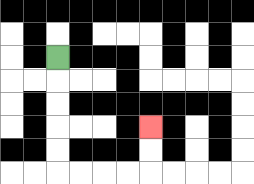{'start': '[2, 2]', 'end': '[6, 5]', 'path_directions': 'D,D,D,D,D,R,R,R,R,U,U', 'path_coordinates': '[[2, 2], [2, 3], [2, 4], [2, 5], [2, 6], [2, 7], [3, 7], [4, 7], [5, 7], [6, 7], [6, 6], [6, 5]]'}